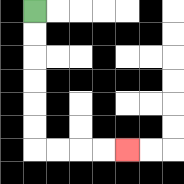{'start': '[1, 0]', 'end': '[5, 6]', 'path_directions': 'D,D,D,D,D,D,R,R,R,R', 'path_coordinates': '[[1, 0], [1, 1], [1, 2], [1, 3], [1, 4], [1, 5], [1, 6], [2, 6], [3, 6], [4, 6], [5, 6]]'}